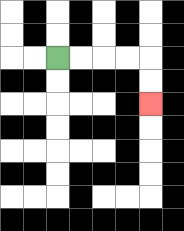{'start': '[2, 2]', 'end': '[6, 4]', 'path_directions': 'R,R,R,R,D,D', 'path_coordinates': '[[2, 2], [3, 2], [4, 2], [5, 2], [6, 2], [6, 3], [6, 4]]'}